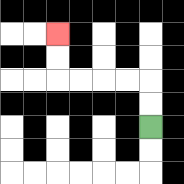{'start': '[6, 5]', 'end': '[2, 1]', 'path_directions': 'U,U,L,L,L,L,U,U', 'path_coordinates': '[[6, 5], [6, 4], [6, 3], [5, 3], [4, 3], [3, 3], [2, 3], [2, 2], [2, 1]]'}